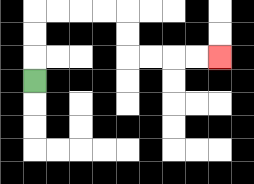{'start': '[1, 3]', 'end': '[9, 2]', 'path_directions': 'U,U,U,R,R,R,R,D,D,R,R,R,R', 'path_coordinates': '[[1, 3], [1, 2], [1, 1], [1, 0], [2, 0], [3, 0], [4, 0], [5, 0], [5, 1], [5, 2], [6, 2], [7, 2], [8, 2], [9, 2]]'}